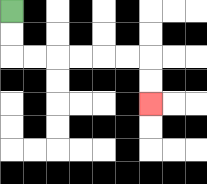{'start': '[0, 0]', 'end': '[6, 4]', 'path_directions': 'D,D,R,R,R,R,R,R,D,D', 'path_coordinates': '[[0, 0], [0, 1], [0, 2], [1, 2], [2, 2], [3, 2], [4, 2], [5, 2], [6, 2], [6, 3], [6, 4]]'}